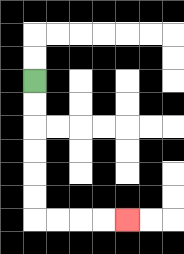{'start': '[1, 3]', 'end': '[5, 9]', 'path_directions': 'D,D,D,D,D,D,R,R,R,R', 'path_coordinates': '[[1, 3], [1, 4], [1, 5], [1, 6], [1, 7], [1, 8], [1, 9], [2, 9], [3, 9], [4, 9], [5, 9]]'}